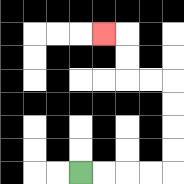{'start': '[3, 7]', 'end': '[4, 1]', 'path_directions': 'R,R,R,R,U,U,U,U,L,L,U,U,L', 'path_coordinates': '[[3, 7], [4, 7], [5, 7], [6, 7], [7, 7], [7, 6], [7, 5], [7, 4], [7, 3], [6, 3], [5, 3], [5, 2], [5, 1], [4, 1]]'}